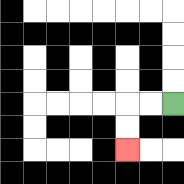{'start': '[7, 4]', 'end': '[5, 6]', 'path_directions': 'L,L,D,D', 'path_coordinates': '[[7, 4], [6, 4], [5, 4], [5, 5], [5, 6]]'}